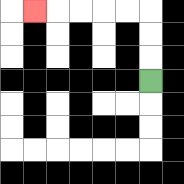{'start': '[6, 3]', 'end': '[1, 0]', 'path_directions': 'U,U,U,L,L,L,L,L', 'path_coordinates': '[[6, 3], [6, 2], [6, 1], [6, 0], [5, 0], [4, 0], [3, 0], [2, 0], [1, 0]]'}